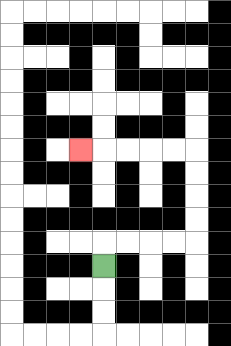{'start': '[4, 11]', 'end': '[3, 6]', 'path_directions': 'U,R,R,R,R,U,U,U,U,L,L,L,L,L', 'path_coordinates': '[[4, 11], [4, 10], [5, 10], [6, 10], [7, 10], [8, 10], [8, 9], [8, 8], [8, 7], [8, 6], [7, 6], [6, 6], [5, 6], [4, 6], [3, 6]]'}